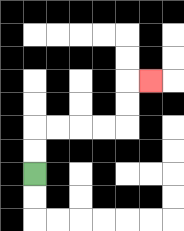{'start': '[1, 7]', 'end': '[6, 3]', 'path_directions': 'U,U,R,R,R,R,U,U,R', 'path_coordinates': '[[1, 7], [1, 6], [1, 5], [2, 5], [3, 5], [4, 5], [5, 5], [5, 4], [5, 3], [6, 3]]'}